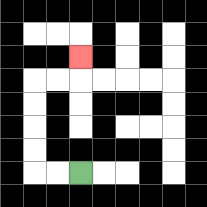{'start': '[3, 7]', 'end': '[3, 2]', 'path_directions': 'L,L,U,U,U,U,R,R,U', 'path_coordinates': '[[3, 7], [2, 7], [1, 7], [1, 6], [1, 5], [1, 4], [1, 3], [2, 3], [3, 3], [3, 2]]'}